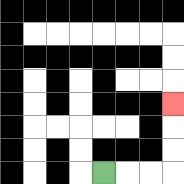{'start': '[4, 7]', 'end': '[7, 4]', 'path_directions': 'R,R,R,U,U,U', 'path_coordinates': '[[4, 7], [5, 7], [6, 7], [7, 7], [7, 6], [7, 5], [7, 4]]'}